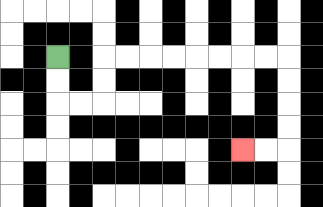{'start': '[2, 2]', 'end': '[10, 6]', 'path_directions': 'D,D,R,R,U,U,R,R,R,R,R,R,R,R,D,D,D,D,L,L', 'path_coordinates': '[[2, 2], [2, 3], [2, 4], [3, 4], [4, 4], [4, 3], [4, 2], [5, 2], [6, 2], [7, 2], [8, 2], [9, 2], [10, 2], [11, 2], [12, 2], [12, 3], [12, 4], [12, 5], [12, 6], [11, 6], [10, 6]]'}